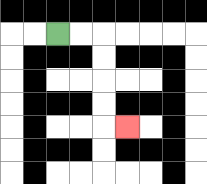{'start': '[2, 1]', 'end': '[5, 5]', 'path_directions': 'R,R,D,D,D,D,R', 'path_coordinates': '[[2, 1], [3, 1], [4, 1], [4, 2], [4, 3], [4, 4], [4, 5], [5, 5]]'}